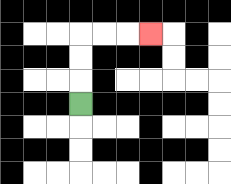{'start': '[3, 4]', 'end': '[6, 1]', 'path_directions': 'U,U,U,R,R,R', 'path_coordinates': '[[3, 4], [3, 3], [3, 2], [3, 1], [4, 1], [5, 1], [6, 1]]'}